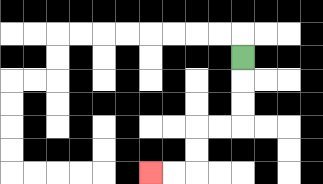{'start': '[10, 2]', 'end': '[6, 7]', 'path_directions': 'D,D,D,L,L,D,D,L,L', 'path_coordinates': '[[10, 2], [10, 3], [10, 4], [10, 5], [9, 5], [8, 5], [8, 6], [8, 7], [7, 7], [6, 7]]'}